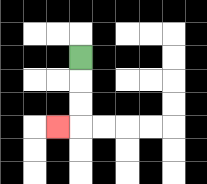{'start': '[3, 2]', 'end': '[2, 5]', 'path_directions': 'D,D,D,L', 'path_coordinates': '[[3, 2], [3, 3], [3, 4], [3, 5], [2, 5]]'}